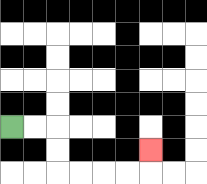{'start': '[0, 5]', 'end': '[6, 6]', 'path_directions': 'R,R,D,D,R,R,R,R,U', 'path_coordinates': '[[0, 5], [1, 5], [2, 5], [2, 6], [2, 7], [3, 7], [4, 7], [5, 7], [6, 7], [6, 6]]'}